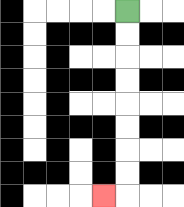{'start': '[5, 0]', 'end': '[4, 8]', 'path_directions': 'D,D,D,D,D,D,D,D,L', 'path_coordinates': '[[5, 0], [5, 1], [5, 2], [5, 3], [5, 4], [5, 5], [5, 6], [5, 7], [5, 8], [4, 8]]'}